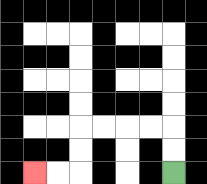{'start': '[7, 7]', 'end': '[1, 7]', 'path_directions': 'U,U,L,L,L,L,D,D,L,L', 'path_coordinates': '[[7, 7], [7, 6], [7, 5], [6, 5], [5, 5], [4, 5], [3, 5], [3, 6], [3, 7], [2, 7], [1, 7]]'}